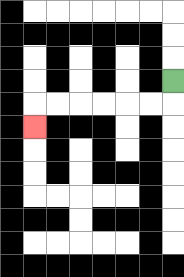{'start': '[7, 3]', 'end': '[1, 5]', 'path_directions': 'D,L,L,L,L,L,L,D', 'path_coordinates': '[[7, 3], [7, 4], [6, 4], [5, 4], [4, 4], [3, 4], [2, 4], [1, 4], [1, 5]]'}